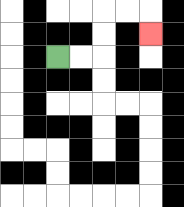{'start': '[2, 2]', 'end': '[6, 1]', 'path_directions': 'R,R,U,U,R,R,D', 'path_coordinates': '[[2, 2], [3, 2], [4, 2], [4, 1], [4, 0], [5, 0], [6, 0], [6, 1]]'}